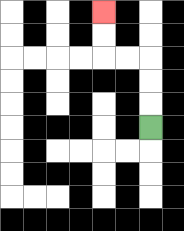{'start': '[6, 5]', 'end': '[4, 0]', 'path_directions': 'U,U,U,L,L,U,U', 'path_coordinates': '[[6, 5], [6, 4], [6, 3], [6, 2], [5, 2], [4, 2], [4, 1], [4, 0]]'}